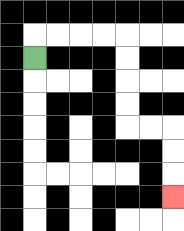{'start': '[1, 2]', 'end': '[7, 8]', 'path_directions': 'U,R,R,R,R,D,D,D,D,R,R,D,D,D', 'path_coordinates': '[[1, 2], [1, 1], [2, 1], [3, 1], [4, 1], [5, 1], [5, 2], [5, 3], [5, 4], [5, 5], [6, 5], [7, 5], [7, 6], [7, 7], [7, 8]]'}